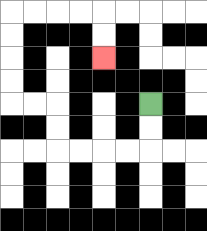{'start': '[6, 4]', 'end': '[4, 2]', 'path_directions': 'D,D,L,L,L,L,U,U,L,L,U,U,U,U,R,R,R,R,D,D', 'path_coordinates': '[[6, 4], [6, 5], [6, 6], [5, 6], [4, 6], [3, 6], [2, 6], [2, 5], [2, 4], [1, 4], [0, 4], [0, 3], [0, 2], [0, 1], [0, 0], [1, 0], [2, 0], [3, 0], [4, 0], [4, 1], [4, 2]]'}